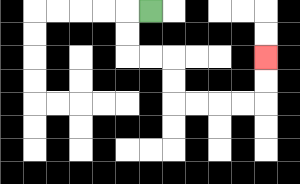{'start': '[6, 0]', 'end': '[11, 2]', 'path_directions': 'L,D,D,R,R,D,D,R,R,R,R,U,U', 'path_coordinates': '[[6, 0], [5, 0], [5, 1], [5, 2], [6, 2], [7, 2], [7, 3], [7, 4], [8, 4], [9, 4], [10, 4], [11, 4], [11, 3], [11, 2]]'}